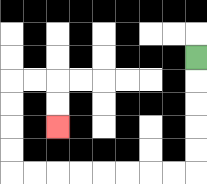{'start': '[8, 2]', 'end': '[2, 5]', 'path_directions': 'D,D,D,D,D,L,L,L,L,L,L,L,L,U,U,U,U,R,R,D,D', 'path_coordinates': '[[8, 2], [8, 3], [8, 4], [8, 5], [8, 6], [8, 7], [7, 7], [6, 7], [5, 7], [4, 7], [3, 7], [2, 7], [1, 7], [0, 7], [0, 6], [0, 5], [0, 4], [0, 3], [1, 3], [2, 3], [2, 4], [2, 5]]'}